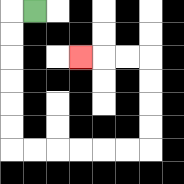{'start': '[1, 0]', 'end': '[3, 2]', 'path_directions': 'L,D,D,D,D,D,D,R,R,R,R,R,R,U,U,U,U,L,L,L', 'path_coordinates': '[[1, 0], [0, 0], [0, 1], [0, 2], [0, 3], [0, 4], [0, 5], [0, 6], [1, 6], [2, 6], [3, 6], [4, 6], [5, 6], [6, 6], [6, 5], [6, 4], [6, 3], [6, 2], [5, 2], [4, 2], [3, 2]]'}